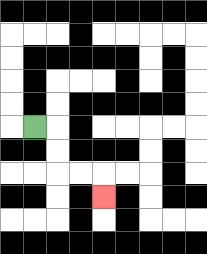{'start': '[1, 5]', 'end': '[4, 8]', 'path_directions': 'R,D,D,R,R,D', 'path_coordinates': '[[1, 5], [2, 5], [2, 6], [2, 7], [3, 7], [4, 7], [4, 8]]'}